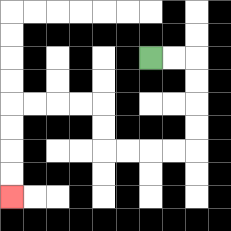{'start': '[6, 2]', 'end': '[0, 8]', 'path_directions': 'R,R,D,D,D,D,L,L,L,L,U,U,L,L,L,L,D,D,D,D', 'path_coordinates': '[[6, 2], [7, 2], [8, 2], [8, 3], [8, 4], [8, 5], [8, 6], [7, 6], [6, 6], [5, 6], [4, 6], [4, 5], [4, 4], [3, 4], [2, 4], [1, 4], [0, 4], [0, 5], [0, 6], [0, 7], [0, 8]]'}